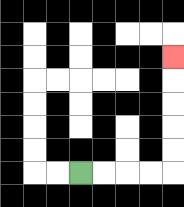{'start': '[3, 7]', 'end': '[7, 2]', 'path_directions': 'R,R,R,R,U,U,U,U,U', 'path_coordinates': '[[3, 7], [4, 7], [5, 7], [6, 7], [7, 7], [7, 6], [7, 5], [7, 4], [7, 3], [7, 2]]'}